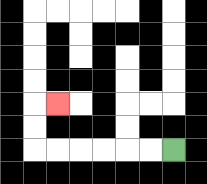{'start': '[7, 6]', 'end': '[2, 4]', 'path_directions': 'L,L,L,L,L,L,U,U,R', 'path_coordinates': '[[7, 6], [6, 6], [5, 6], [4, 6], [3, 6], [2, 6], [1, 6], [1, 5], [1, 4], [2, 4]]'}